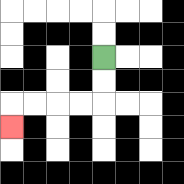{'start': '[4, 2]', 'end': '[0, 5]', 'path_directions': 'D,D,L,L,L,L,D', 'path_coordinates': '[[4, 2], [4, 3], [4, 4], [3, 4], [2, 4], [1, 4], [0, 4], [0, 5]]'}